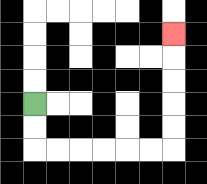{'start': '[1, 4]', 'end': '[7, 1]', 'path_directions': 'D,D,R,R,R,R,R,R,U,U,U,U,U', 'path_coordinates': '[[1, 4], [1, 5], [1, 6], [2, 6], [3, 6], [4, 6], [5, 6], [6, 6], [7, 6], [7, 5], [7, 4], [7, 3], [7, 2], [7, 1]]'}